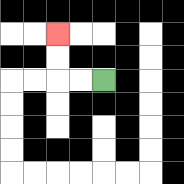{'start': '[4, 3]', 'end': '[2, 1]', 'path_directions': 'L,L,U,U', 'path_coordinates': '[[4, 3], [3, 3], [2, 3], [2, 2], [2, 1]]'}